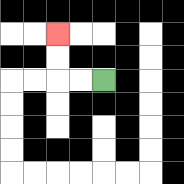{'start': '[4, 3]', 'end': '[2, 1]', 'path_directions': 'L,L,U,U', 'path_coordinates': '[[4, 3], [3, 3], [2, 3], [2, 2], [2, 1]]'}